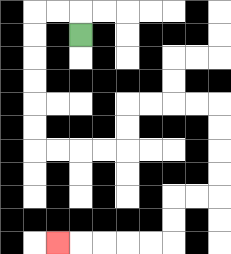{'start': '[3, 1]', 'end': '[2, 10]', 'path_directions': 'U,L,L,D,D,D,D,D,D,R,R,R,R,U,U,R,R,R,R,D,D,D,D,L,L,D,D,L,L,L,L,L', 'path_coordinates': '[[3, 1], [3, 0], [2, 0], [1, 0], [1, 1], [1, 2], [1, 3], [1, 4], [1, 5], [1, 6], [2, 6], [3, 6], [4, 6], [5, 6], [5, 5], [5, 4], [6, 4], [7, 4], [8, 4], [9, 4], [9, 5], [9, 6], [9, 7], [9, 8], [8, 8], [7, 8], [7, 9], [7, 10], [6, 10], [5, 10], [4, 10], [3, 10], [2, 10]]'}